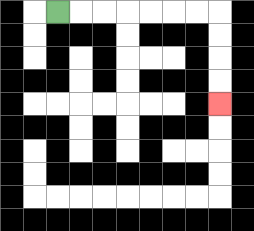{'start': '[2, 0]', 'end': '[9, 4]', 'path_directions': 'R,R,R,R,R,R,R,D,D,D,D', 'path_coordinates': '[[2, 0], [3, 0], [4, 0], [5, 0], [6, 0], [7, 0], [8, 0], [9, 0], [9, 1], [9, 2], [9, 3], [9, 4]]'}